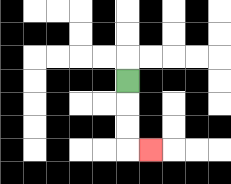{'start': '[5, 3]', 'end': '[6, 6]', 'path_directions': 'D,D,D,R', 'path_coordinates': '[[5, 3], [5, 4], [5, 5], [5, 6], [6, 6]]'}